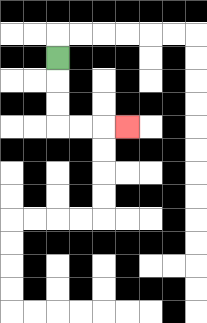{'start': '[2, 2]', 'end': '[5, 5]', 'path_directions': 'D,D,D,R,R,R', 'path_coordinates': '[[2, 2], [2, 3], [2, 4], [2, 5], [3, 5], [4, 5], [5, 5]]'}